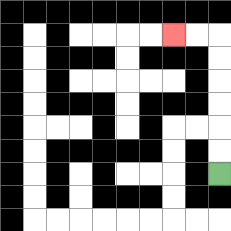{'start': '[9, 7]', 'end': '[7, 1]', 'path_directions': 'U,U,U,U,U,U,L,L', 'path_coordinates': '[[9, 7], [9, 6], [9, 5], [9, 4], [9, 3], [9, 2], [9, 1], [8, 1], [7, 1]]'}